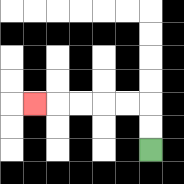{'start': '[6, 6]', 'end': '[1, 4]', 'path_directions': 'U,U,L,L,L,L,L', 'path_coordinates': '[[6, 6], [6, 5], [6, 4], [5, 4], [4, 4], [3, 4], [2, 4], [1, 4]]'}